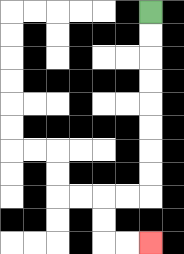{'start': '[6, 0]', 'end': '[6, 10]', 'path_directions': 'D,D,D,D,D,D,D,D,L,L,D,D,R,R', 'path_coordinates': '[[6, 0], [6, 1], [6, 2], [6, 3], [6, 4], [6, 5], [6, 6], [6, 7], [6, 8], [5, 8], [4, 8], [4, 9], [4, 10], [5, 10], [6, 10]]'}